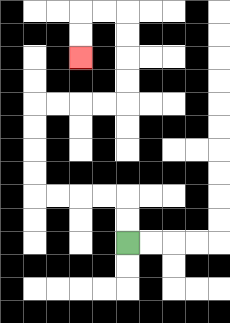{'start': '[5, 10]', 'end': '[3, 2]', 'path_directions': 'U,U,L,L,L,L,U,U,U,U,R,R,R,R,U,U,U,U,L,L,D,D', 'path_coordinates': '[[5, 10], [5, 9], [5, 8], [4, 8], [3, 8], [2, 8], [1, 8], [1, 7], [1, 6], [1, 5], [1, 4], [2, 4], [3, 4], [4, 4], [5, 4], [5, 3], [5, 2], [5, 1], [5, 0], [4, 0], [3, 0], [3, 1], [3, 2]]'}